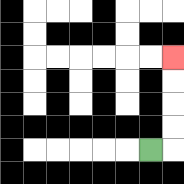{'start': '[6, 6]', 'end': '[7, 2]', 'path_directions': 'R,U,U,U,U', 'path_coordinates': '[[6, 6], [7, 6], [7, 5], [7, 4], [7, 3], [7, 2]]'}